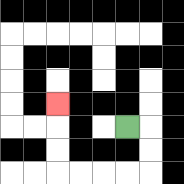{'start': '[5, 5]', 'end': '[2, 4]', 'path_directions': 'R,D,D,L,L,L,L,U,U,U', 'path_coordinates': '[[5, 5], [6, 5], [6, 6], [6, 7], [5, 7], [4, 7], [3, 7], [2, 7], [2, 6], [2, 5], [2, 4]]'}